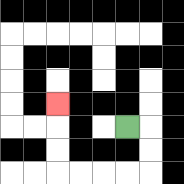{'start': '[5, 5]', 'end': '[2, 4]', 'path_directions': 'R,D,D,L,L,L,L,U,U,U', 'path_coordinates': '[[5, 5], [6, 5], [6, 6], [6, 7], [5, 7], [4, 7], [3, 7], [2, 7], [2, 6], [2, 5], [2, 4]]'}